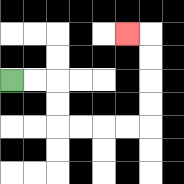{'start': '[0, 3]', 'end': '[5, 1]', 'path_directions': 'R,R,D,D,R,R,R,R,U,U,U,U,L', 'path_coordinates': '[[0, 3], [1, 3], [2, 3], [2, 4], [2, 5], [3, 5], [4, 5], [5, 5], [6, 5], [6, 4], [6, 3], [6, 2], [6, 1], [5, 1]]'}